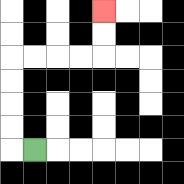{'start': '[1, 6]', 'end': '[4, 0]', 'path_directions': 'L,U,U,U,U,R,R,R,R,U,U', 'path_coordinates': '[[1, 6], [0, 6], [0, 5], [0, 4], [0, 3], [0, 2], [1, 2], [2, 2], [3, 2], [4, 2], [4, 1], [4, 0]]'}